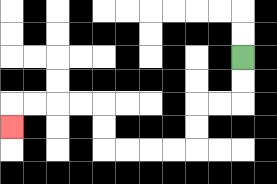{'start': '[10, 2]', 'end': '[0, 5]', 'path_directions': 'D,D,L,L,D,D,L,L,L,L,U,U,L,L,L,L,D', 'path_coordinates': '[[10, 2], [10, 3], [10, 4], [9, 4], [8, 4], [8, 5], [8, 6], [7, 6], [6, 6], [5, 6], [4, 6], [4, 5], [4, 4], [3, 4], [2, 4], [1, 4], [0, 4], [0, 5]]'}